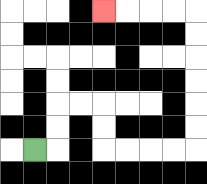{'start': '[1, 6]', 'end': '[4, 0]', 'path_directions': 'R,U,U,R,R,D,D,R,R,R,R,U,U,U,U,U,U,L,L,L,L', 'path_coordinates': '[[1, 6], [2, 6], [2, 5], [2, 4], [3, 4], [4, 4], [4, 5], [4, 6], [5, 6], [6, 6], [7, 6], [8, 6], [8, 5], [8, 4], [8, 3], [8, 2], [8, 1], [8, 0], [7, 0], [6, 0], [5, 0], [4, 0]]'}